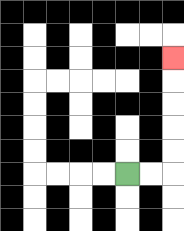{'start': '[5, 7]', 'end': '[7, 2]', 'path_directions': 'R,R,U,U,U,U,U', 'path_coordinates': '[[5, 7], [6, 7], [7, 7], [7, 6], [7, 5], [7, 4], [7, 3], [7, 2]]'}